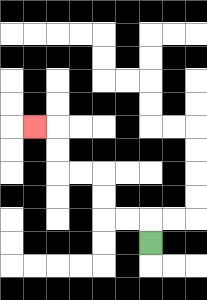{'start': '[6, 10]', 'end': '[1, 5]', 'path_directions': 'U,L,L,U,U,L,L,U,U,L', 'path_coordinates': '[[6, 10], [6, 9], [5, 9], [4, 9], [4, 8], [4, 7], [3, 7], [2, 7], [2, 6], [2, 5], [1, 5]]'}